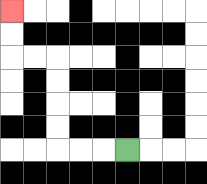{'start': '[5, 6]', 'end': '[0, 0]', 'path_directions': 'L,L,L,U,U,U,U,L,L,U,U', 'path_coordinates': '[[5, 6], [4, 6], [3, 6], [2, 6], [2, 5], [2, 4], [2, 3], [2, 2], [1, 2], [0, 2], [0, 1], [0, 0]]'}